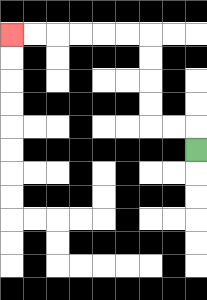{'start': '[8, 6]', 'end': '[0, 1]', 'path_directions': 'U,L,L,U,U,U,U,L,L,L,L,L,L', 'path_coordinates': '[[8, 6], [8, 5], [7, 5], [6, 5], [6, 4], [6, 3], [6, 2], [6, 1], [5, 1], [4, 1], [3, 1], [2, 1], [1, 1], [0, 1]]'}